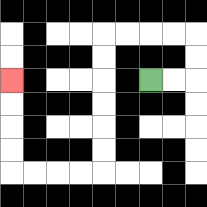{'start': '[6, 3]', 'end': '[0, 3]', 'path_directions': 'R,R,U,U,L,L,L,L,D,D,D,D,D,D,L,L,L,L,U,U,U,U', 'path_coordinates': '[[6, 3], [7, 3], [8, 3], [8, 2], [8, 1], [7, 1], [6, 1], [5, 1], [4, 1], [4, 2], [4, 3], [4, 4], [4, 5], [4, 6], [4, 7], [3, 7], [2, 7], [1, 7], [0, 7], [0, 6], [0, 5], [0, 4], [0, 3]]'}